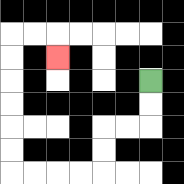{'start': '[6, 3]', 'end': '[2, 2]', 'path_directions': 'D,D,L,L,D,D,L,L,L,L,U,U,U,U,U,U,R,R,D', 'path_coordinates': '[[6, 3], [6, 4], [6, 5], [5, 5], [4, 5], [4, 6], [4, 7], [3, 7], [2, 7], [1, 7], [0, 7], [0, 6], [0, 5], [0, 4], [0, 3], [0, 2], [0, 1], [1, 1], [2, 1], [2, 2]]'}